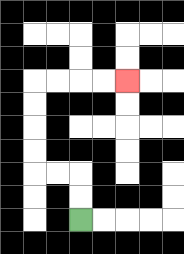{'start': '[3, 9]', 'end': '[5, 3]', 'path_directions': 'U,U,L,L,U,U,U,U,R,R,R,R', 'path_coordinates': '[[3, 9], [3, 8], [3, 7], [2, 7], [1, 7], [1, 6], [1, 5], [1, 4], [1, 3], [2, 3], [3, 3], [4, 3], [5, 3]]'}